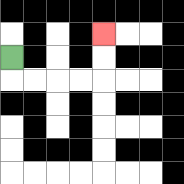{'start': '[0, 2]', 'end': '[4, 1]', 'path_directions': 'D,R,R,R,R,U,U', 'path_coordinates': '[[0, 2], [0, 3], [1, 3], [2, 3], [3, 3], [4, 3], [4, 2], [4, 1]]'}